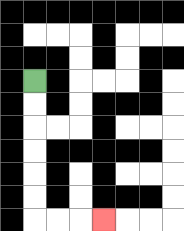{'start': '[1, 3]', 'end': '[4, 9]', 'path_directions': 'D,D,D,D,D,D,R,R,R', 'path_coordinates': '[[1, 3], [1, 4], [1, 5], [1, 6], [1, 7], [1, 8], [1, 9], [2, 9], [3, 9], [4, 9]]'}